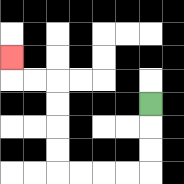{'start': '[6, 4]', 'end': '[0, 2]', 'path_directions': 'D,D,D,L,L,L,L,U,U,U,U,L,L,U', 'path_coordinates': '[[6, 4], [6, 5], [6, 6], [6, 7], [5, 7], [4, 7], [3, 7], [2, 7], [2, 6], [2, 5], [2, 4], [2, 3], [1, 3], [0, 3], [0, 2]]'}